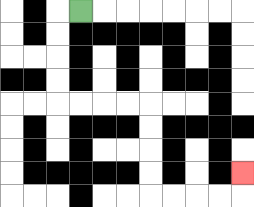{'start': '[3, 0]', 'end': '[10, 7]', 'path_directions': 'L,D,D,D,D,R,R,R,R,D,D,D,D,R,R,R,R,U', 'path_coordinates': '[[3, 0], [2, 0], [2, 1], [2, 2], [2, 3], [2, 4], [3, 4], [4, 4], [5, 4], [6, 4], [6, 5], [6, 6], [6, 7], [6, 8], [7, 8], [8, 8], [9, 8], [10, 8], [10, 7]]'}